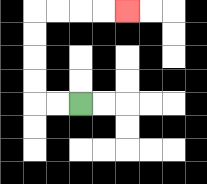{'start': '[3, 4]', 'end': '[5, 0]', 'path_directions': 'L,L,U,U,U,U,R,R,R,R', 'path_coordinates': '[[3, 4], [2, 4], [1, 4], [1, 3], [1, 2], [1, 1], [1, 0], [2, 0], [3, 0], [4, 0], [5, 0]]'}